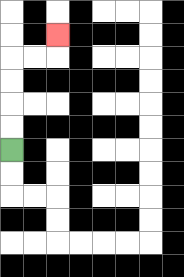{'start': '[0, 6]', 'end': '[2, 1]', 'path_directions': 'U,U,U,U,R,R,U', 'path_coordinates': '[[0, 6], [0, 5], [0, 4], [0, 3], [0, 2], [1, 2], [2, 2], [2, 1]]'}